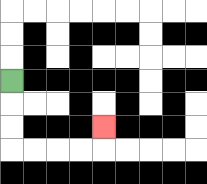{'start': '[0, 3]', 'end': '[4, 5]', 'path_directions': 'D,D,D,R,R,R,R,U', 'path_coordinates': '[[0, 3], [0, 4], [0, 5], [0, 6], [1, 6], [2, 6], [3, 6], [4, 6], [4, 5]]'}